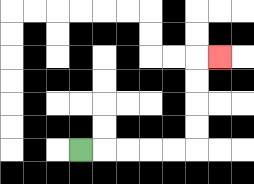{'start': '[3, 6]', 'end': '[9, 2]', 'path_directions': 'R,R,R,R,R,U,U,U,U,R', 'path_coordinates': '[[3, 6], [4, 6], [5, 6], [6, 6], [7, 6], [8, 6], [8, 5], [8, 4], [8, 3], [8, 2], [9, 2]]'}